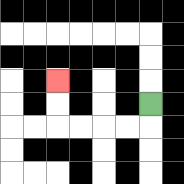{'start': '[6, 4]', 'end': '[2, 3]', 'path_directions': 'D,L,L,L,L,U,U', 'path_coordinates': '[[6, 4], [6, 5], [5, 5], [4, 5], [3, 5], [2, 5], [2, 4], [2, 3]]'}